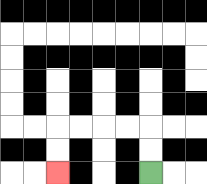{'start': '[6, 7]', 'end': '[2, 7]', 'path_directions': 'U,U,L,L,L,L,D,D', 'path_coordinates': '[[6, 7], [6, 6], [6, 5], [5, 5], [4, 5], [3, 5], [2, 5], [2, 6], [2, 7]]'}